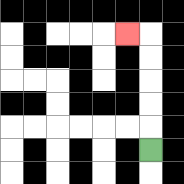{'start': '[6, 6]', 'end': '[5, 1]', 'path_directions': 'U,U,U,U,U,L', 'path_coordinates': '[[6, 6], [6, 5], [6, 4], [6, 3], [6, 2], [6, 1], [5, 1]]'}